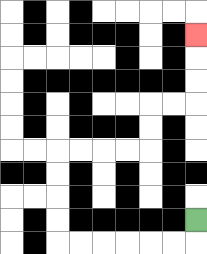{'start': '[8, 9]', 'end': '[8, 1]', 'path_directions': 'D,L,L,L,L,L,L,U,U,U,U,R,R,R,R,U,U,R,R,U,U,U', 'path_coordinates': '[[8, 9], [8, 10], [7, 10], [6, 10], [5, 10], [4, 10], [3, 10], [2, 10], [2, 9], [2, 8], [2, 7], [2, 6], [3, 6], [4, 6], [5, 6], [6, 6], [6, 5], [6, 4], [7, 4], [8, 4], [8, 3], [8, 2], [8, 1]]'}